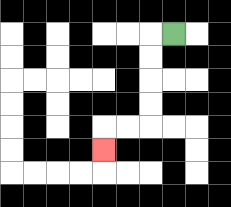{'start': '[7, 1]', 'end': '[4, 6]', 'path_directions': 'L,D,D,D,D,L,L,D', 'path_coordinates': '[[7, 1], [6, 1], [6, 2], [6, 3], [6, 4], [6, 5], [5, 5], [4, 5], [4, 6]]'}